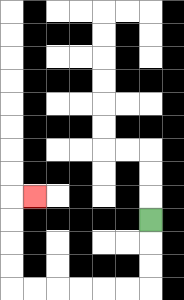{'start': '[6, 9]', 'end': '[1, 8]', 'path_directions': 'D,D,D,L,L,L,L,L,L,U,U,U,U,R', 'path_coordinates': '[[6, 9], [6, 10], [6, 11], [6, 12], [5, 12], [4, 12], [3, 12], [2, 12], [1, 12], [0, 12], [0, 11], [0, 10], [0, 9], [0, 8], [1, 8]]'}